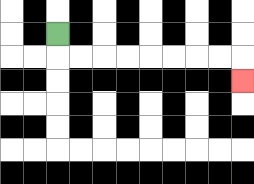{'start': '[2, 1]', 'end': '[10, 3]', 'path_directions': 'D,R,R,R,R,R,R,R,R,D', 'path_coordinates': '[[2, 1], [2, 2], [3, 2], [4, 2], [5, 2], [6, 2], [7, 2], [8, 2], [9, 2], [10, 2], [10, 3]]'}